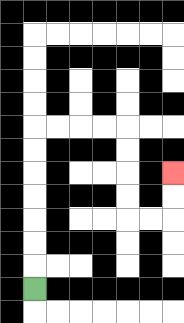{'start': '[1, 12]', 'end': '[7, 7]', 'path_directions': 'U,U,U,U,U,U,U,R,R,R,R,D,D,D,D,R,R,U,U', 'path_coordinates': '[[1, 12], [1, 11], [1, 10], [1, 9], [1, 8], [1, 7], [1, 6], [1, 5], [2, 5], [3, 5], [4, 5], [5, 5], [5, 6], [5, 7], [5, 8], [5, 9], [6, 9], [7, 9], [7, 8], [7, 7]]'}